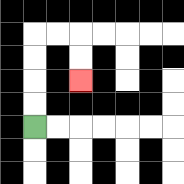{'start': '[1, 5]', 'end': '[3, 3]', 'path_directions': 'U,U,U,U,R,R,D,D', 'path_coordinates': '[[1, 5], [1, 4], [1, 3], [1, 2], [1, 1], [2, 1], [3, 1], [3, 2], [3, 3]]'}